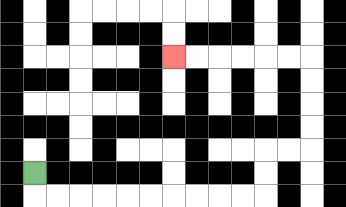{'start': '[1, 7]', 'end': '[7, 2]', 'path_directions': 'D,R,R,R,R,R,R,R,R,R,R,U,U,R,R,U,U,U,U,L,L,L,L,L,L', 'path_coordinates': '[[1, 7], [1, 8], [2, 8], [3, 8], [4, 8], [5, 8], [6, 8], [7, 8], [8, 8], [9, 8], [10, 8], [11, 8], [11, 7], [11, 6], [12, 6], [13, 6], [13, 5], [13, 4], [13, 3], [13, 2], [12, 2], [11, 2], [10, 2], [9, 2], [8, 2], [7, 2]]'}